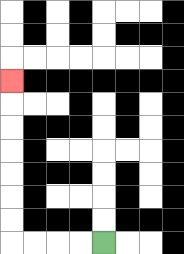{'start': '[4, 10]', 'end': '[0, 3]', 'path_directions': 'L,L,L,L,U,U,U,U,U,U,U', 'path_coordinates': '[[4, 10], [3, 10], [2, 10], [1, 10], [0, 10], [0, 9], [0, 8], [0, 7], [0, 6], [0, 5], [0, 4], [0, 3]]'}